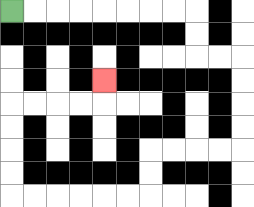{'start': '[0, 0]', 'end': '[4, 3]', 'path_directions': 'R,R,R,R,R,R,R,R,D,D,R,R,D,D,D,D,L,L,L,L,D,D,L,L,L,L,L,L,U,U,U,U,R,R,R,R,U', 'path_coordinates': '[[0, 0], [1, 0], [2, 0], [3, 0], [4, 0], [5, 0], [6, 0], [7, 0], [8, 0], [8, 1], [8, 2], [9, 2], [10, 2], [10, 3], [10, 4], [10, 5], [10, 6], [9, 6], [8, 6], [7, 6], [6, 6], [6, 7], [6, 8], [5, 8], [4, 8], [3, 8], [2, 8], [1, 8], [0, 8], [0, 7], [0, 6], [0, 5], [0, 4], [1, 4], [2, 4], [3, 4], [4, 4], [4, 3]]'}